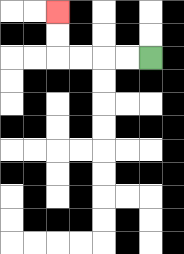{'start': '[6, 2]', 'end': '[2, 0]', 'path_directions': 'L,L,L,L,U,U', 'path_coordinates': '[[6, 2], [5, 2], [4, 2], [3, 2], [2, 2], [2, 1], [2, 0]]'}